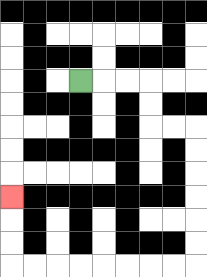{'start': '[3, 3]', 'end': '[0, 8]', 'path_directions': 'R,R,R,D,D,R,R,D,D,D,D,D,D,L,L,L,L,L,L,L,L,U,U,U', 'path_coordinates': '[[3, 3], [4, 3], [5, 3], [6, 3], [6, 4], [6, 5], [7, 5], [8, 5], [8, 6], [8, 7], [8, 8], [8, 9], [8, 10], [8, 11], [7, 11], [6, 11], [5, 11], [4, 11], [3, 11], [2, 11], [1, 11], [0, 11], [0, 10], [0, 9], [0, 8]]'}